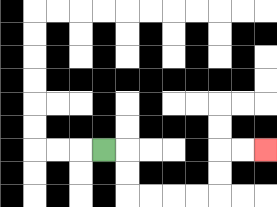{'start': '[4, 6]', 'end': '[11, 6]', 'path_directions': 'R,D,D,R,R,R,R,U,U,R,R', 'path_coordinates': '[[4, 6], [5, 6], [5, 7], [5, 8], [6, 8], [7, 8], [8, 8], [9, 8], [9, 7], [9, 6], [10, 6], [11, 6]]'}